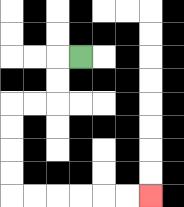{'start': '[3, 2]', 'end': '[6, 8]', 'path_directions': 'L,D,D,L,L,D,D,D,D,R,R,R,R,R,R', 'path_coordinates': '[[3, 2], [2, 2], [2, 3], [2, 4], [1, 4], [0, 4], [0, 5], [0, 6], [0, 7], [0, 8], [1, 8], [2, 8], [3, 8], [4, 8], [5, 8], [6, 8]]'}